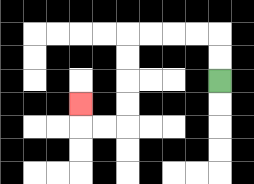{'start': '[9, 3]', 'end': '[3, 4]', 'path_directions': 'U,U,L,L,L,L,D,D,D,D,L,L,U', 'path_coordinates': '[[9, 3], [9, 2], [9, 1], [8, 1], [7, 1], [6, 1], [5, 1], [5, 2], [5, 3], [5, 4], [5, 5], [4, 5], [3, 5], [3, 4]]'}